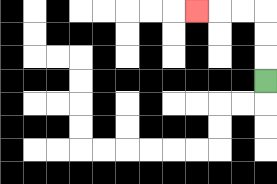{'start': '[11, 3]', 'end': '[8, 0]', 'path_directions': 'U,U,U,L,L,L', 'path_coordinates': '[[11, 3], [11, 2], [11, 1], [11, 0], [10, 0], [9, 0], [8, 0]]'}